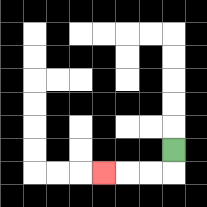{'start': '[7, 6]', 'end': '[4, 7]', 'path_directions': 'D,L,L,L', 'path_coordinates': '[[7, 6], [7, 7], [6, 7], [5, 7], [4, 7]]'}